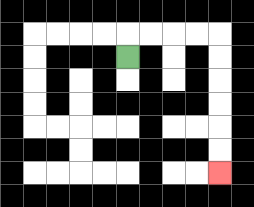{'start': '[5, 2]', 'end': '[9, 7]', 'path_directions': 'U,R,R,R,R,D,D,D,D,D,D', 'path_coordinates': '[[5, 2], [5, 1], [6, 1], [7, 1], [8, 1], [9, 1], [9, 2], [9, 3], [9, 4], [9, 5], [9, 6], [9, 7]]'}